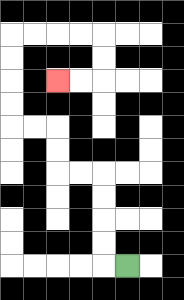{'start': '[5, 11]', 'end': '[2, 3]', 'path_directions': 'L,U,U,U,U,L,L,U,U,L,L,U,U,U,U,R,R,R,R,D,D,L,L', 'path_coordinates': '[[5, 11], [4, 11], [4, 10], [4, 9], [4, 8], [4, 7], [3, 7], [2, 7], [2, 6], [2, 5], [1, 5], [0, 5], [0, 4], [0, 3], [0, 2], [0, 1], [1, 1], [2, 1], [3, 1], [4, 1], [4, 2], [4, 3], [3, 3], [2, 3]]'}